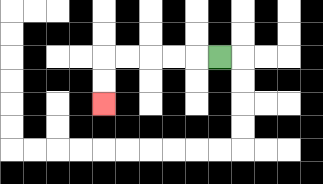{'start': '[9, 2]', 'end': '[4, 4]', 'path_directions': 'L,L,L,L,L,D,D', 'path_coordinates': '[[9, 2], [8, 2], [7, 2], [6, 2], [5, 2], [4, 2], [4, 3], [4, 4]]'}